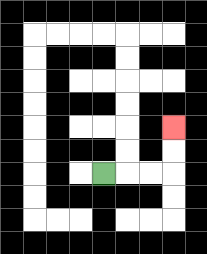{'start': '[4, 7]', 'end': '[7, 5]', 'path_directions': 'R,R,R,U,U', 'path_coordinates': '[[4, 7], [5, 7], [6, 7], [7, 7], [7, 6], [7, 5]]'}